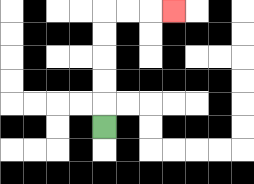{'start': '[4, 5]', 'end': '[7, 0]', 'path_directions': 'U,U,U,U,U,R,R,R', 'path_coordinates': '[[4, 5], [4, 4], [4, 3], [4, 2], [4, 1], [4, 0], [5, 0], [6, 0], [7, 0]]'}